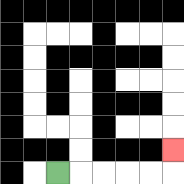{'start': '[2, 7]', 'end': '[7, 6]', 'path_directions': 'R,R,R,R,R,U', 'path_coordinates': '[[2, 7], [3, 7], [4, 7], [5, 7], [6, 7], [7, 7], [7, 6]]'}